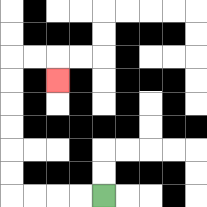{'start': '[4, 8]', 'end': '[2, 3]', 'path_directions': 'L,L,L,L,U,U,U,U,U,U,R,R,D', 'path_coordinates': '[[4, 8], [3, 8], [2, 8], [1, 8], [0, 8], [0, 7], [0, 6], [0, 5], [0, 4], [0, 3], [0, 2], [1, 2], [2, 2], [2, 3]]'}